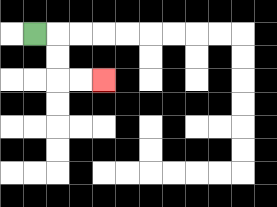{'start': '[1, 1]', 'end': '[4, 3]', 'path_directions': 'R,D,D,R,R', 'path_coordinates': '[[1, 1], [2, 1], [2, 2], [2, 3], [3, 3], [4, 3]]'}